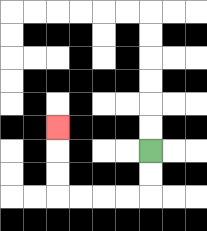{'start': '[6, 6]', 'end': '[2, 5]', 'path_directions': 'D,D,L,L,L,L,U,U,U', 'path_coordinates': '[[6, 6], [6, 7], [6, 8], [5, 8], [4, 8], [3, 8], [2, 8], [2, 7], [2, 6], [2, 5]]'}